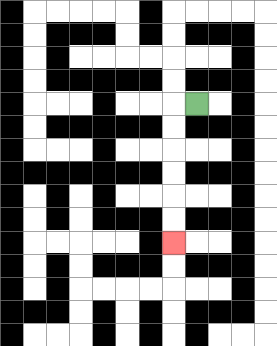{'start': '[8, 4]', 'end': '[7, 10]', 'path_directions': 'L,D,D,D,D,D,D', 'path_coordinates': '[[8, 4], [7, 4], [7, 5], [7, 6], [7, 7], [7, 8], [7, 9], [7, 10]]'}